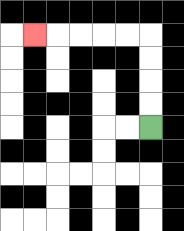{'start': '[6, 5]', 'end': '[1, 1]', 'path_directions': 'U,U,U,U,L,L,L,L,L', 'path_coordinates': '[[6, 5], [6, 4], [6, 3], [6, 2], [6, 1], [5, 1], [4, 1], [3, 1], [2, 1], [1, 1]]'}